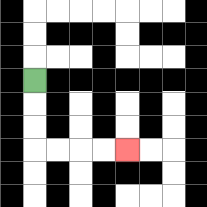{'start': '[1, 3]', 'end': '[5, 6]', 'path_directions': 'D,D,D,R,R,R,R', 'path_coordinates': '[[1, 3], [1, 4], [1, 5], [1, 6], [2, 6], [3, 6], [4, 6], [5, 6]]'}